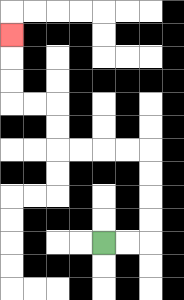{'start': '[4, 10]', 'end': '[0, 1]', 'path_directions': 'R,R,U,U,U,U,L,L,L,L,U,U,L,L,U,U,U', 'path_coordinates': '[[4, 10], [5, 10], [6, 10], [6, 9], [6, 8], [6, 7], [6, 6], [5, 6], [4, 6], [3, 6], [2, 6], [2, 5], [2, 4], [1, 4], [0, 4], [0, 3], [0, 2], [0, 1]]'}